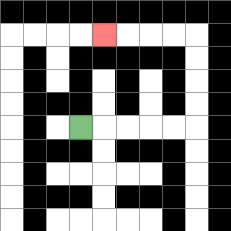{'start': '[3, 5]', 'end': '[4, 1]', 'path_directions': 'R,R,R,R,R,U,U,U,U,L,L,L,L', 'path_coordinates': '[[3, 5], [4, 5], [5, 5], [6, 5], [7, 5], [8, 5], [8, 4], [8, 3], [8, 2], [8, 1], [7, 1], [6, 1], [5, 1], [4, 1]]'}